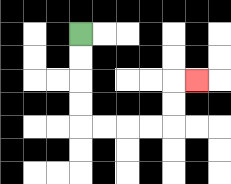{'start': '[3, 1]', 'end': '[8, 3]', 'path_directions': 'D,D,D,D,R,R,R,R,U,U,R', 'path_coordinates': '[[3, 1], [3, 2], [3, 3], [3, 4], [3, 5], [4, 5], [5, 5], [6, 5], [7, 5], [7, 4], [7, 3], [8, 3]]'}